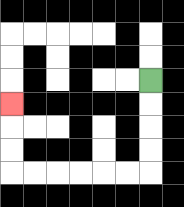{'start': '[6, 3]', 'end': '[0, 4]', 'path_directions': 'D,D,D,D,L,L,L,L,L,L,U,U,U', 'path_coordinates': '[[6, 3], [6, 4], [6, 5], [6, 6], [6, 7], [5, 7], [4, 7], [3, 7], [2, 7], [1, 7], [0, 7], [0, 6], [0, 5], [0, 4]]'}